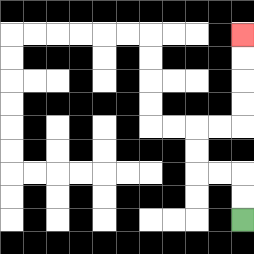{'start': '[10, 9]', 'end': '[10, 1]', 'path_directions': 'U,U,L,L,U,U,R,R,U,U,U,U', 'path_coordinates': '[[10, 9], [10, 8], [10, 7], [9, 7], [8, 7], [8, 6], [8, 5], [9, 5], [10, 5], [10, 4], [10, 3], [10, 2], [10, 1]]'}